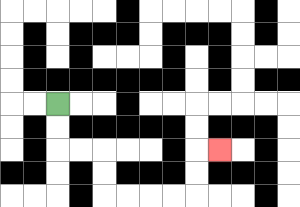{'start': '[2, 4]', 'end': '[9, 6]', 'path_directions': 'D,D,R,R,D,D,R,R,R,R,U,U,R', 'path_coordinates': '[[2, 4], [2, 5], [2, 6], [3, 6], [4, 6], [4, 7], [4, 8], [5, 8], [6, 8], [7, 8], [8, 8], [8, 7], [8, 6], [9, 6]]'}